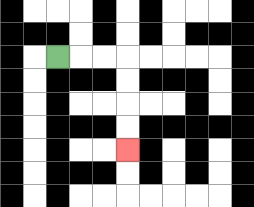{'start': '[2, 2]', 'end': '[5, 6]', 'path_directions': 'R,R,R,D,D,D,D', 'path_coordinates': '[[2, 2], [3, 2], [4, 2], [5, 2], [5, 3], [5, 4], [5, 5], [5, 6]]'}